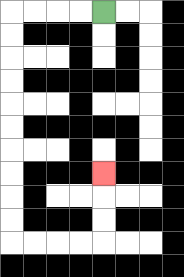{'start': '[4, 0]', 'end': '[4, 7]', 'path_directions': 'L,L,L,L,D,D,D,D,D,D,D,D,D,D,R,R,R,R,U,U,U', 'path_coordinates': '[[4, 0], [3, 0], [2, 0], [1, 0], [0, 0], [0, 1], [0, 2], [0, 3], [0, 4], [0, 5], [0, 6], [0, 7], [0, 8], [0, 9], [0, 10], [1, 10], [2, 10], [3, 10], [4, 10], [4, 9], [4, 8], [4, 7]]'}